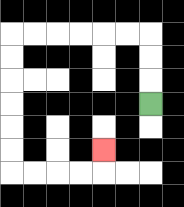{'start': '[6, 4]', 'end': '[4, 6]', 'path_directions': 'U,U,U,L,L,L,L,L,L,D,D,D,D,D,D,R,R,R,R,U', 'path_coordinates': '[[6, 4], [6, 3], [6, 2], [6, 1], [5, 1], [4, 1], [3, 1], [2, 1], [1, 1], [0, 1], [0, 2], [0, 3], [0, 4], [0, 5], [0, 6], [0, 7], [1, 7], [2, 7], [3, 7], [4, 7], [4, 6]]'}